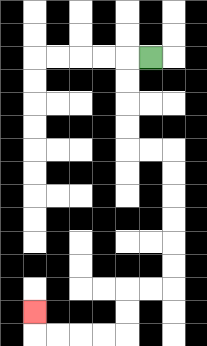{'start': '[6, 2]', 'end': '[1, 13]', 'path_directions': 'L,D,D,D,D,R,R,D,D,D,D,D,D,L,L,D,D,L,L,L,L,U', 'path_coordinates': '[[6, 2], [5, 2], [5, 3], [5, 4], [5, 5], [5, 6], [6, 6], [7, 6], [7, 7], [7, 8], [7, 9], [7, 10], [7, 11], [7, 12], [6, 12], [5, 12], [5, 13], [5, 14], [4, 14], [3, 14], [2, 14], [1, 14], [1, 13]]'}